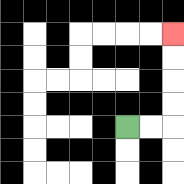{'start': '[5, 5]', 'end': '[7, 1]', 'path_directions': 'R,R,U,U,U,U', 'path_coordinates': '[[5, 5], [6, 5], [7, 5], [7, 4], [7, 3], [7, 2], [7, 1]]'}